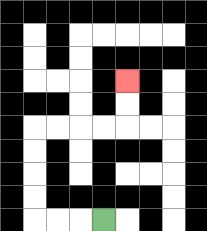{'start': '[4, 9]', 'end': '[5, 3]', 'path_directions': 'L,L,L,U,U,U,U,R,R,R,R,U,U', 'path_coordinates': '[[4, 9], [3, 9], [2, 9], [1, 9], [1, 8], [1, 7], [1, 6], [1, 5], [2, 5], [3, 5], [4, 5], [5, 5], [5, 4], [5, 3]]'}